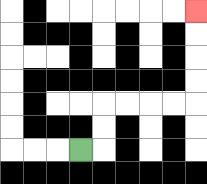{'start': '[3, 6]', 'end': '[8, 0]', 'path_directions': 'R,U,U,R,R,R,R,U,U,U,U', 'path_coordinates': '[[3, 6], [4, 6], [4, 5], [4, 4], [5, 4], [6, 4], [7, 4], [8, 4], [8, 3], [8, 2], [8, 1], [8, 0]]'}